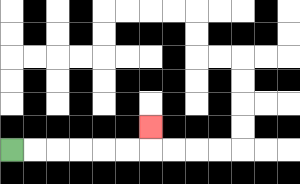{'start': '[0, 6]', 'end': '[6, 5]', 'path_directions': 'R,R,R,R,R,R,U', 'path_coordinates': '[[0, 6], [1, 6], [2, 6], [3, 6], [4, 6], [5, 6], [6, 6], [6, 5]]'}